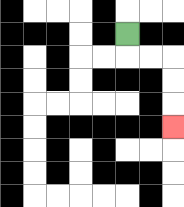{'start': '[5, 1]', 'end': '[7, 5]', 'path_directions': 'D,R,R,D,D,D', 'path_coordinates': '[[5, 1], [5, 2], [6, 2], [7, 2], [7, 3], [7, 4], [7, 5]]'}